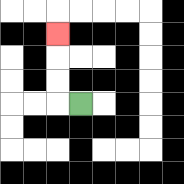{'start': '[3, 4]', 'end': '[2, 1]', 'path_directions': 'L,U,U,U', 'path_coordinates': '[[3, 4], [2, 4], [2, 3], [2, 2], [2, 1]]'}